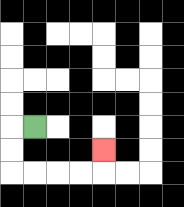{'start': '[1, 5]', 'end': '[4, 6]', 'path_directions': 'L,D,D,R,R,R,R,U', 'path_coordinates': '[[1, 5], [0, 5], [0, 6], [0, 7], [1, 7], [2, 7], [3, 7], [4, 7], [4, 6]]'}